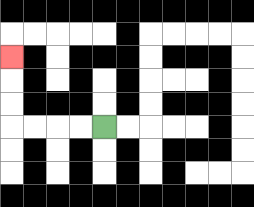{'start': '[4, 5]', 'end': '[0, 2]', 'path_directions': 'L,L,L,L,U,U,U', 'path_coordinates': '[[4, 5], [3, 5], [2, 5], [1, 5], [0, 5], [0, 4], [0, 3], [0, 2]]'}